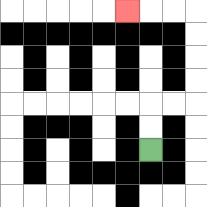{'start': '[6, 6]', 'end': '[5, 0]', 'path_directions': 'U,U,R,R,U,U,U,U,L,L,L', 'path_coordinates': '[[6, 6], [6, 5], [6, 4], [7, 4], [8, 4], [8, 3], [8, 2], [8, 1], [8, 0], [7, 0], [6, 0], [5, 0]]'}